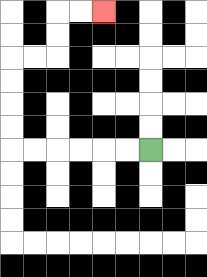{'start': '[6, 6]', 'end': '[4, 0]', 'path_directions': 'L,L,L,L,L,L,U,U,U,U,R,R,U,U,R,R', 'path_coordinates': '[[6, 6], [5, 6], [4, 6], [3, 6], [2, 6], [1, 6], [0, 6], [0, 5], [0, 4], [0, 3], [0, 2], [1, 2], [2, 2], [2, 1], [2, 0], [3, 0], [4, 0]]'}